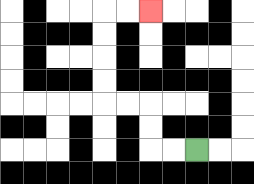{'start': '[8, 6]', 'end': '[6, 0]', 'path_directions': 'L,L,U,U,L,L,U,U,U,U,R,R', 'path_coordinates': '[[8, 6], [7, 6], [6, 6], [6, 5], [6, 4], [5, 4], [4, 4], [4, 3], [4, 2], [4, 1], [4, 0], [5, 0], [6, 0]]'}